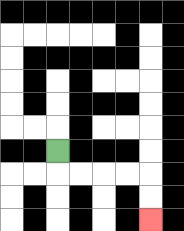{'start': '[2, 6]', 'end': '[6, 9]', 'path_directions': 'D,R,R,R,R,D,D', 'path_coordinates': '[[2, 6], [2, 7], [3, 7], [4, 7], [5, 7], [6, 7], [6, 8], [6, 9]]'}